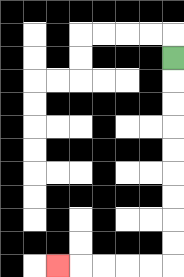{'start': '[7, 2]', 'end': '[2, 11]', 'path_directions': 'D,D,D,D,D,D,D,D,D,L,L,L,L,L', 'path_coordinates': '[[7, 2], [7, 3], [7, 4], [7, 5], [7, 6], [7, 7], [7, 8], [7, 9], [7, 10], [7, 11], [6, 11], [5, 11], [4, 11], [3, 11], [2, 11]]'}